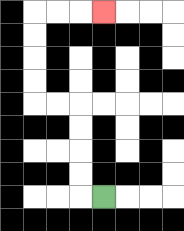{'start': '[4, 8]', 'end': '[4, 0]', 'path_directions': 'L,U,U,U,U,L,L,U,U,U,U,R,R,R', 'path_coordinates': '[[4, 8], [3, 8], [3, 7], [3, 6], [3, 5], [3, 4], [2, 4], [1, 4], [1, 3], [1, 2], [1, 1], [1, 0], [2, 0], [3, 0], [4, 0]]'}